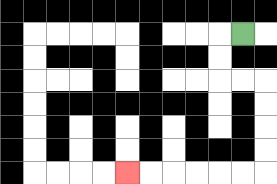{'start': '[10, 1]', 'end': '[5, 7]', 'path_directions': 'L,D,D,R,R,D,D,D,D,L,L,L,L,L,L', 'path_coordinates': '[[10, 1], [9, 1], [9, 2], [9, 3], [10, 3], [11, 3], [11, 4], [11, 5], [11, 6], [11, 7], [10, 7], [9, 7], [8, 7], [7, 7], [6, 7], [5, 7]]'}